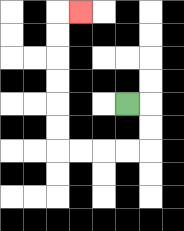{'start': '[5, 4]', 'end': '[3, 0]', 'path_directions': 'R,D,D,L,L,L,L,U,U,U,U,U,U,R', 'path_coordinates': '[[5, 4], [6, 4], [6, 5], [6, 6], [5, 6], [4, 6], [3, 6], [2, 6], [2, 5], [2, 4], [2, 3], [2, 2], [2, 1], [2, 0], [3, 0]]'}